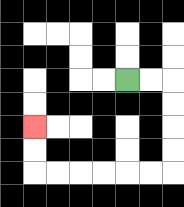{'start': '[5, 3]', 'end': '[1, 5]', 'path_directions': 'R,R,D,D,D,D,L,L,L,L,L,L,U,U', 'path_coordinates': '[[5, 3], [6, 3], [7, 3], [7, 4], [7, 5], [7, 6], [7, 7], [6, 7], [5, 7], [4, 7], [3, 7], [2, 7], [1, 7], [1, 6], [1, 5]]'}